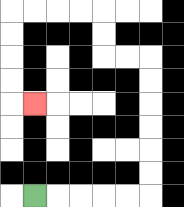{'start': '[1, 8]', 'end': '[1, 4]', 'path_directions': 'R,R,R,R,R,U,U,U,U,U,U,L,L,U,U,L,L,L,L,D,D,D,D,R', 'path_coordinates': '[[1, 8], [2, 8], [3, 8], [4, 8], [5, 8], [6, 8], [6, 7], [6, 6], [6, 5], [6, 4], [6, 3], [6, 2], [5, 2], [4, 2], [4, 1], [4, 0], [3, 0], [2, 0], [1, 0], [0, 0], [0, 1], [0, 2], [0, 3], [0, 4], [1, 4]]'}